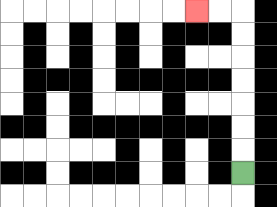{'start': '[10, 7]', 'end': '[8, 0]', 'path_directions': 'U,U,U,U,U,U,U,L,L', 'path_coordinates': '[[10, 7], [10, 6], [10, 5], [10, 4], [10, 3], [10, 2], [10, 1], [10, 0], [9, 0], [8, 0]]'}